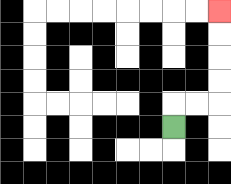{'start': '[7, 5]', 'end': '[9, 0]', 'path_directions': 'U,R,R,U,U,U,U', 'path_coordinates': '[[7, 5], [7, 4], [8, 4], [9, 4], [9, 3], [9, 2], [9, 1], [9, 0]]'}